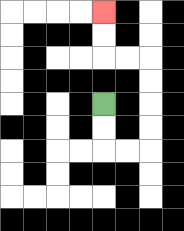{'start': '[4, 4]', 'end': '[4, 0]', 'path_directions': 'D,D,R,R,U,U,U,U,L,L,U,U', 'path_coordinates': '[[4, 4], [4, 5], [4, 6], [5, 6], [6, 6], [6, 5], [6, 4], [6, 3], [6, 2], [5, 2], [4, 2], [4, 1], [4, 0]]'}